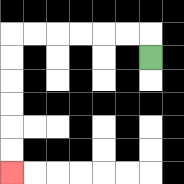{'start': '[6, 2]', 'end': '[0, 7]', 'path_directions': 'U,L,L,L,L,L,L,D,D,D,D,D,D', 'path_coordinates': '[[6, 2], [6, 1], [5, 1], [4, 1], [3, 1], [2, 1], [1, 1], [0, 1], [0, 2], [0, 3], [0, 4], [0, 5], [0, 6], [0, 7]]'}